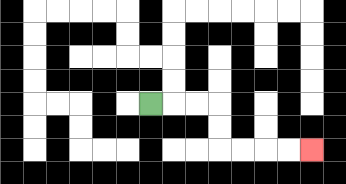{'start': '[6, 4]', 'end': '[13, 6]', 'path_directions': 'R,R,R,D,D,R,R,R,R', 'path_coordinates': '[[6, 4], [7, 4], [8, 4], [9, 4], [9, 5], [9, 6], [10, 6], [11, 6], [12, 6], [13, 6]]'}